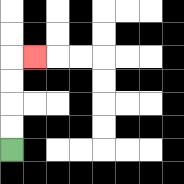{'start': '[0, 6]', 'end': '[1, 2]', 'path_directions': 'U,U,U,U,R', 'path_coordinates': '[[0, 6], [0, 5], [0, 4], [0, 3], [0, 2], [1, 2]]'}